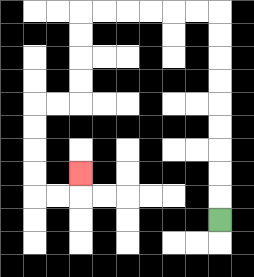{'start': '[9, 9]', 'end': '[3, 7]', 'path_directions': 'U,U,U,U,U,U,U,U,U,L,L,L,L,L,L,D,D,D,D,L,L,D,D,D,D,R,R,U', 'path_coordinates': '[[9, 9], [9, 8], [9, 7], [9, 6], [9, 5], [9, 4], [9, 3], [9, 2], [9, 1], [9, 0], [8, 0], [7, 0], [6, 0], [5, 0], [4, 0], [3, 0], [3, 1], [3, 2], [3, 3], [3, 4], [2, 4], [1, 4], [1, 5], [1, 6], [1, 7], [1, 8], [2, 8], [3, 8], [3, 7]]'}